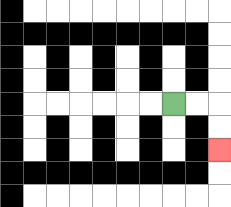{'start': '[7, 4]', 'end': '[9, 6]', 'path_directions': 'R,R,D,D', 'path_coordinates': '[[7, 4], [8, 4], [9, 4], [9, 5], [9, 6]]'}